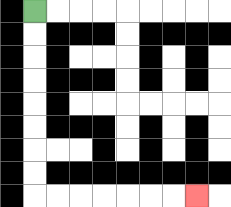{'start': '[1, 0]', 'end': '[8, 8]', 'path_directions': 'D,D,D,D,D,D,D,D,R,R,R,R,R,R,R', 'path_coordinates': '[[1, 0], [1, 1], [1, 2], [1, 3], [1, 4], [1, 5], [1, 6], [1, 7], [1, 8], [2, 8], [3, 8], [4, 8], [5, 8], [6, 8], [7, 8], [8, 8]]'}